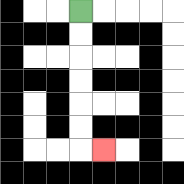{'start': '[3, 0]', 'end': '[4, 6]', 'path_directions': 'D,D,D,D,D,D,R', 'path_coordinates': '[[3, 0], [3, 1], [3, 2], [3, 3], [3, 4], [3, 5], [3, 6], [4, 6]]'}